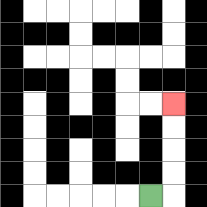{'start': '[6, 8]', 'end': '[7, 4]', 'path_directions': 'R,U,U,U,U', 'path_coordinates': '[[6, 8], [7, 8], [7, 7], [7, 6], [7, 5], [7, 4]]'}